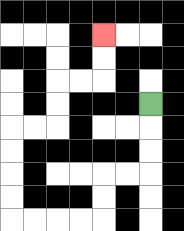{'start': '[6, 4]', 'end': '[4, 1]', 'path_directions': 'D,D,D,L,L,D,D,L,L,L,L,U,U,U,U,R,R,U,U,R,R,U,U', 'path_coordinates': '[[6, 4], [6, 5], [6, 6], [6, 7], [5, 7], [4, 7], [4, 8], [4, 9], [3, 9], [2, 9], [1, 9], [0, 9], [0, 8], [0, 7], [0, 6], [0, 5], [1, 5], [2, 5], [2, 4], [2, 3], [3, 3], [4, 3], [4, 2], [4, 1]]'}